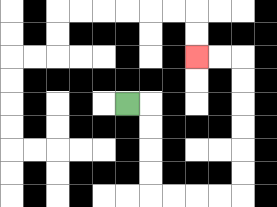{'start': '[5, 4]', 'end': '[8, 2]', 'path_directions': 'R,D,D,D,D,R,R,R,R,U,U,U,U,U,U,L,L', 'path_coordinates': '[[5, 4], [6, 4], [6, 5], [6, 6], [6, 7], [6, 8], [7, 8], [8, 8], [9, 8], [10, 8], [10, 7], [10, 6], [10, 5], [10, 4], [10, 3], [10, 2], [9, 2], [8, 2]]'}